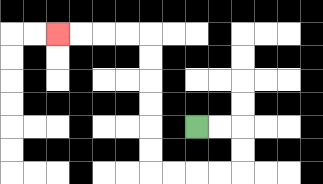{'start': '[8, 5]', 'end': '[2, 1]', 'path_directions': 'R,R,D,D,L,L,L,L,U,U,U,U,U,U,L,L,L,L', 'path_coordinates': '[[8, 5], [9, 5], [10, 5], [10, 6], [10, 7], [9, 7], [8, 7], [7, 7], [6, 7], [6, 6], [6, 5], [6, 4], [6, 3], [6, 2], [6, 1], [5, 1], [4, 1], [3, 1], [2, 1]]'}